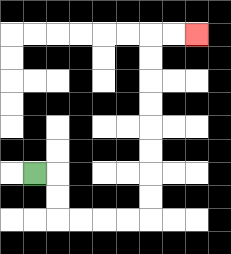{'start': '[1, 7]', 'end': '[8, 1]', 'path_directions': 'R,D,D,R,R,R,R,U,U,U,U,U,U,U,U,R,R', 'path_coordinates': '[[1, 7], [2, 7], [2, 8], [2, 9], [3, 9], [4, 9], [5, 9], [6, 9], [6, 8], [6, 7], [6, 6], [6, 5], [6, 4], [6, 3], [6, 2], [6, 1], [7, 1], [8, 1]]'}